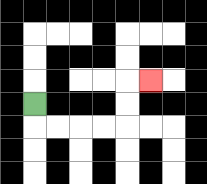{'start': '[1, 4]', 'end': '[6, 3]', 'path_directions': 'D,R,R,R,R,U,U,R', 'path_coordinates': '[[1, 4], [1, 5], [2, 5], [3, 5], [4, 5], [5, 5], [5, 4], [5, 3], [6, 3]]'}